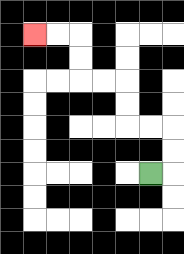{'start': '[6, 7]', 'end': '[1, 1]', 'path_directions': 'R,U,U,L,L,U,U,L,L,U,U,L,L', 'path_coordinates': '[[6, 7], [7, 7], [7, 6], [7, 5], [6, 5], [5, 5], [5, 4], [5, 3], [4, 3], [3, 3], [3, 2], [3, 1], [2, 1], [1, 1]]'}